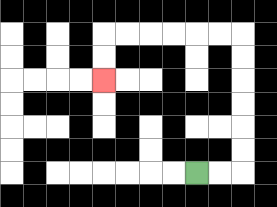{'start': '[8, 7]', 'end': '[4, 3]', 'path_directions': 'R,R,U,U,U,U,U,U,L,L,L,L,L,L,D,D', 'path_coordinates': '[[8, 7], [9, 7], [10, 7], [10, 6], [10, 5], [10, 4], [10, 3], [10, 2], [10, 1], [9, 1], [8, 1], [7, 1], [6, 1], [5, 1], [4, 1], [4, 2], [4, 3]]'}